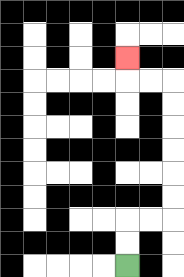{'start': '[5, 11]', 'end': '[5, 2]', 'path_directions': 'U,U,R,R,U,U,U,U,U,U,L,L,U', 'path_coordinates': '[[5, 11], [5, 10], [5, 9], [6, 9], [7, 9], [7, 8], [7, 7], [7, 6], [7, 5], [7, 4], [7, 3], [6, 3], [5, 3], [5, 2]]'}